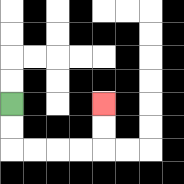{'start': '[0, 4]', 'end': '[4, 4]', 'path_directions': 'D,D,R,R,R,R,U,U', 'path_coordinates': '[[0, 4], [0, 5], [0, 6], [1, 6], [2, 6], [3, 6], [4, 6], [4, 5], [4, 4]]'}